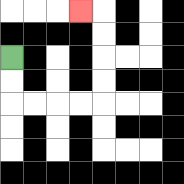{'start': '[0, 2]', 'end': '[3, 0]', 'path_directions': 'D,D,R,R,R,R,U,U,U,U,L', 'path_coordinates': '[[0, 2], [0, 3], [0, 4], [1, 4], [2, 4], [3, 4], [4, 4], [4, 3], [4, 2], [4, 1], [4, 0], [3, 0]]'}